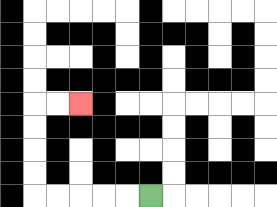{'start': '[6, 8]', 'end': '[3, 4]', 'path_directions': 'L,L,L,L,L,U,U,U,U,R,R', 'path_coordinates': '[[6, 8], [5, 8], [4, 8], [3, 8], [2, 8], [1, 8], [1, 7], [1, 6], [1, 5], [1, 4], [2, 4], [3, 4]]'}